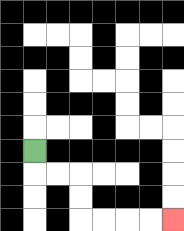{'start': '[1, 6]', 'end': '[7, 9]', 'path_directions': 'D,R,R,D,D,R,R,R,R', 'path_coordinates': '[[1, 6], [1, 7], [2, 7], [3, 7], [3, 8], [3, 9], [4, 9], [5, 9], [6, 9], [7, 9]]'}